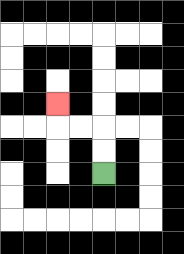{'start': '[4, 7]', 'end': '[2, 4]', 'path_directions': 'U,U,L,L,U', 'path_coordinates': '[[4, 7], [4, 6], [4, 5], [3, 5], [2, 5], [2, 4]]'}